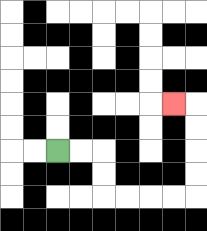{'start': '[2, 6]', 'end': '[7, 4]', 'path_directions': 'R,R,D,D,R,R,R,R,U,U,U,U,L', 'path_coordinates': '[[2, 6], [3, 6], [4, 6], [4, 7], [4, 8], [5, 8], [6, 8], [7, 8], [8, 8], [8, 7], [8, 6], [8, 5], [8, 4], [7, 4]]'}